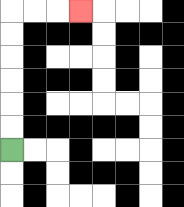{'start': '[0, 6]', 'end': '[3, 0]', 'path_directions': 'U,U,U,U,U,U,R,R,R', 'path_coordinates': '[[0, 6], [0, 5], [0, 4], [0, 3], [0, 2], [0, 1], [0, 0], [1, 0], [2, 0], [3, 0]]'}